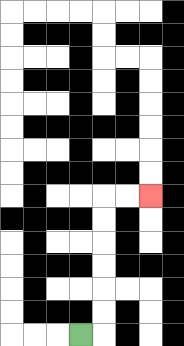{'start': '[3, 14]', 'end': '[6, 8]', 'path_directions': 'R,U,U,U,U,U,U,R,R', 'path_coordinates': '[[3, 14], [4, 14], [4, 13], [4, 12], [4, 11], [4, 10], [4, 9], [4, 8], [5, 8], [6, 8]]'}